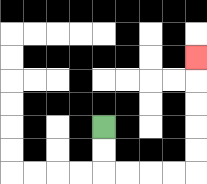{'start': '[4, 5]', 'end': '[8, 2]', 'path_directions': 'D,D,R,R,R,R,U,U,U,U,U', 'path_coordinates': '[[4, 5], [4, 6], [4, 7], [5, 7], [6, 7], [7, 7], [8, 7], [8, 6], [8, 5], [8, 4], [8, 3], [8, 2]]'}